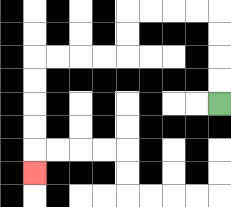{'start': '[9, 4]', 'end': '[1, 7]', 'path_directions': 'U,U,U,U,L,L,L,L,D,D,L,L,L,L,D,D,D,D,D', 'path_coordinates': '[[9, 4], [9, 3], [9, 2], [9, 1], [9, 0], [8, 0], [7, 0], [6, 0], [5, 0], [5, 1], [5, 2], [4, 2], [3, 2], [2, 2], [1, 2], [1, 3], [1, 4], [1, 5], [1, 6], [1, 7]]'}